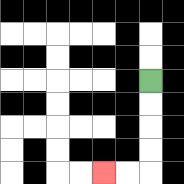{'start': '[6, 3]', 'end': '[4, 7]', 'path_directions': 'D,D,D,D,L,L', 'path_coordinates': '[[6, 3], [6, 4], [6, 5], [6, 6], [6, 7], [5, 7], [4, 7]]'}